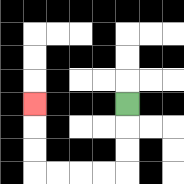{'start': '[5, 4]', 'end': '[1, 4]', 'path_directions': 'D,D,D,L,L,L,L,U,U,U', 'path_coordinates': '[[5, 4], [5, 5], [5, 6], [5, 7], [4, 7], [3, 7], [2, 7], [1, 7], [1, 6], [1, 5], [1, 4]]'}